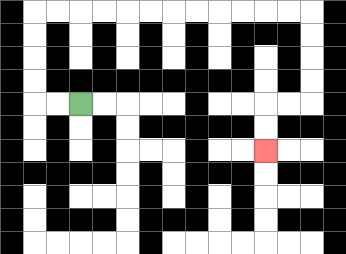{'start': '[3, 4]', 'end': '[11, 6]', 'path_directions': 'L,L,U,U,U,U,R,R,R,R,R,R,R,R,R,R,R,R,D,D,D,D,L,L,D,D', 'path_coordinates': '[[3, 4], [2, 4], [1, 4], [1, 3], [1, 2], [1, 1], [1, 0], [2, 0], [3, 0], [4, 0], [5, 0], [6, 0], [7, 0], [8, 0], [9, 0], [10, 0], [11, 0], [12, 0], [13, 0], [13, 1], [13, 2], [13, 3], [13, 4], [12, 4], [11, 4], [11, 5], [11, 6]]'}